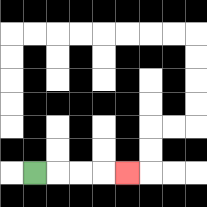{'start': '[1, 7]', 'end': '[5, 7]', 'path_directions': 'R,R,R,R', 'path_coordinates': '[[1, 7], [2, 7], [3, 7], [4, 7], [5, 7]]'}